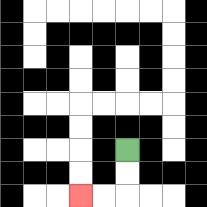{'start': '[5, 6]', 'end': '[3, 8]', 'path_directions': 'D,D,L,L', 'path_coordinates': '[[5, 6], [5, 7], [5, 8], [4, 8], [3, 8]]'}